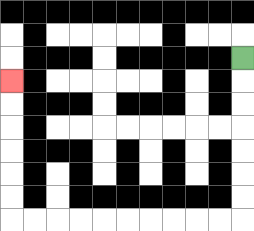{'start': '[10, 2]', 'end': '[0, 3]', 'path_directions': 'D,D,D,D,D,D,D,L,L,L,L,L,L,L,L,L,L,U,U,U,U,U,U', 'path_coordinates': '[[10, 2], [10, 3], [10, 4], [10, 5], [10, 6], [10, 7], [10, 8], [10, 9], [9, 9], [8, 9], [7, 9], [6, 9], [5, 9], [4, 9], [3, 9], [2, 9], [1, 9], [0, 9], [0, 8], [0, 7], [0, 6], [0, 5], [0, 4], [0, 3]]'}